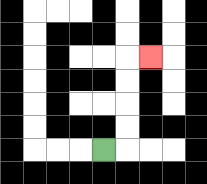{'start': '[4, 6]', 'end': '[6, 2]', 'path_directions': 'R,U,U,U,U,R', 'path_coordinates': '[[4, 6], [5, 6], [5, 5], [5, 4], [5, 3], [5, 2], [6, 2]]'}